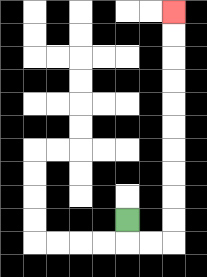{'start': '[5, 9]', 'end': '[7, 0]', 'path_directions': 'D,R,R,U,U,U,U,U,U,U,U,U,U', 'path_coordinates': '[[5, 9], [5, 10], [6, 10], [7, 10], [7, 9], [7, 8], [7, 7], [7, 6], [7, 5], [7, 4], [7, 3], [7, 2], [7, 1], [7, 0]]'}